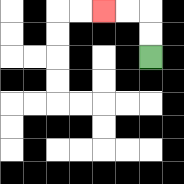{'start': '[6, 2]', 'end': '[4, 0]', 'path_directions': 'U,U,L,L', 'path_coordinates': '[[6, 2], [6, 1], [6, 0], [5, 0], [4, 0]]'}